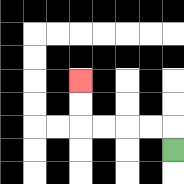{'start': '[7, 6]', 'end': '[3, 3]', 'path_directions': 'U,L,L,L,L,U,U', 'path_coordinates': '[[7, 6], [7, 5], [6, 5], [5, 5], [4, 5], [3, 5], [3, 4], [3, 3]]'}